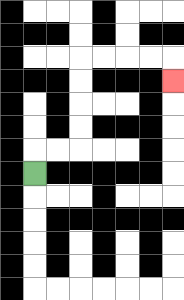{'start': '[1, 7]', 'end': '[7, 3]', 'path_directions': 'U,R,R,U,U,U,U,R,R,R,R,D', 'path_coordinates': '[[1, 7], [1, 6], [2, 6], [3, 6], [3, 5], [3, 4], [3, 3], [3, 2], [4, 2], [5, 2], [6, 2], [7, 2], [7, 3]]'}